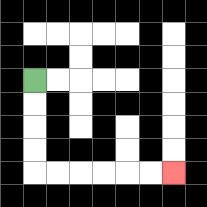{'start': '[1, 3]', 'end': '[7, 7]', 'path_directions': 'D,D,D,D,R,R,R,R,R,R', 'path_coordinates': '[[1, 3], [1, 4], [1, 5], [1, 6], [1, 7], [2, 7], [3, 7], [4, 7], [5, 7], [6, 7], [7, 7]]'}